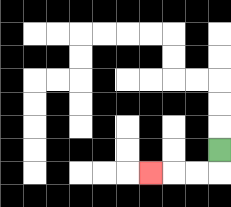{'start': '[9, 6]', 'end': '[6, 7]', 'path_directions': 'D,L,L,L', 'path_coordinates': '[[9, 6], [9, 7], [8, 7], [7, 7], [6, 7]]'}